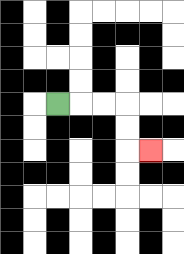{'start': '[2, 4]', 'end': '[6, 6]', 'path_directions': 'R,R,R,D,D,R', 'path_coordinates': '[[2, 4], [3, 4], [4, 4], [5, 4], [5, 5], [5, 6], [6, 6]]'}